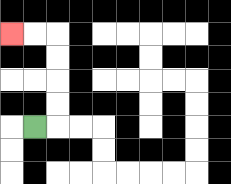{'start': '[1, 5]', 'end': '[0, 1]', 'path_directions': 'R,U,U,U,U,L,L', 'path_coordinates': '[[1, 5], [2, 5], [2, 4], [2, 3], [2, 2], [2, 1], [1, 1], [0, 1]]'}